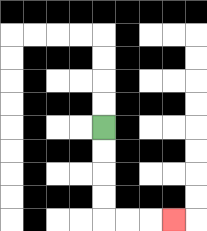{'start': '[4, 5]', 'end': '[7, 9]', 'path_directions': 'D,D,D,D,R,R,R', 'path_coordinates': '[[4, 5], [4, 6], [4, 7], [4, 8], [4, 9], [5, 9], [6, 9], [7, 9]]'}